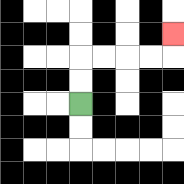{'start': '[3, 4]', 'end': '[7, 1]', 'path_directions': 'U,U,R,R,R,R,U', 'path_coordinates': '[[3, 4], [3, 3], [3, 2], [4, 2], [5, 2], [6, 2], [7, 2], [7, 1]]'}